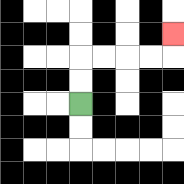{'start': '[3, 4]', 'end': '[7, 1]', 'path_directions': 'U,U,R,R,R,R,U', 'path_coordinates': '[[3, 4], [3, 3], [3, 2], [4, 2], [5, 2], [6, 2], [7, 2], [7, 1]]'}